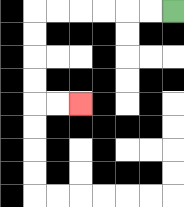{'start': '[7, 0]', 'end': '[3, 4]', 'path_directions': 'L,L,L,L,L,L,D,D,D,D,R,R', 'path_coordinates': '[[7, 0], [6, 0], [5, 0], [4, 0], [3, 0], [2, 0], [1, 0], [1, 1], [1, 2], [1, 3], [1, 4], [2, 4], [3, 4]]'}